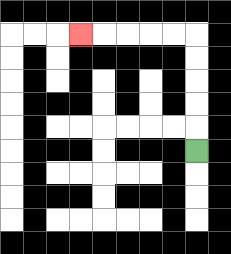{'start': '[8, 6]', 'end': '[3, 1]', 'path_directions': 'U,U,U,U,U,L,L,L,L,L', 'path_coordinates': '[[8, 6], [8, 5], [8, 4], [8, 3], [8, 2], [8, 1], [7, 1], [6, 1], [5, 1], [4, 1], [3, 1]]'}